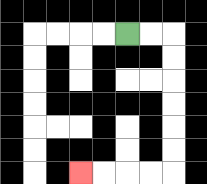{'start': '[5, 1]', 'end': '[3, 7]', 'path_directions': 'R,R,D,D,D,D,D,D,L,L,L,L', 'path_coordinates': '[[5, 1], [6, 1], [7, 1], [7, 2], [7, 3], [7, 4], [7, 5], [7, 6], [7, 7], [6, 7], [5, 7], [4, 7], [3, 7]]'}